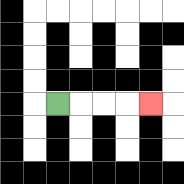{'start': '[2, 4]', 'end': '[6, 4]', 'path_directions': 'R,R,R,R', 'path_coordinates': '[[2, 4], [3, 4], [4, 4], [5, 4], [6, 4]]'}